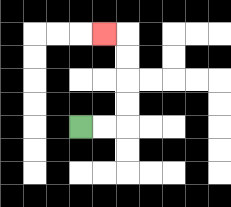{'start': '[3, 5]', 'end': '[4, 1]', 'path_directions': 'R,R,U,U,U,U,L', 'path_coordinates': '[[3, 5], [4, 5], [5, 5], [5, 4], [5, 3], [5, 2], [5, 1], [4, 1]]'}